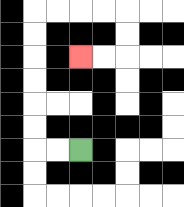{'start': '[3, 6]', 'end': '[3, 2]', 'path_directions': 'L,L,U,U,U,U,U,U,R,R,R,R,D,D,L,L', 'path_coordinates': '[[3, 6], [2, 6], [1, 6], [1, 5], [1, 4], [1, 3], [1, 2], [1, 1], [1, 0], [2, 0], [3, 0], [4, 0], [5, 0], [5, 1], [5, 2], [4, 2], [3, 2]]'}